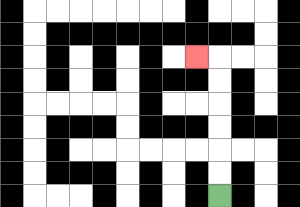{'start': '[9, 8]', 'end': '[8, 2]', 'path_directions': 'U,U,U,U,U,U,L', 'path_coordinates': '[[9, 8], [9, 7], [9, 6], [9, 5], [9, 4], [9, 3], [9, 2], [8, 2]]'}